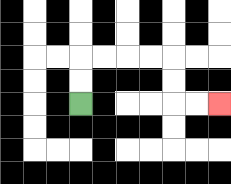{'start': '[3, 4]', 'end': '[9, 4]', 'path_directions': 'U,U,R,R,R,R,D,D,R,R', 'path_coordinates': '[[3, 4], [3, 3], [3, 2], [4, 2], [5, 2], [6, 2], [7, 2], [7, 3], [7, 4], [8, 4], [9, 4]]'}